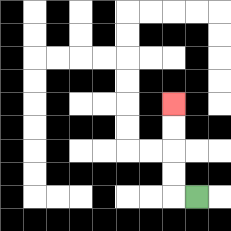{'start': '[8, 8]', 'end': '[7, 4]', 'path_directions': 'L,U,U,U,U', 'path_coordinates': '[[8, 8], [7, 8], [7, 7], [7, 6], [7, 5], [7, 4]]'}